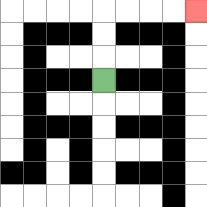{'start': '[4, 3]', 'end': '[8, 0]', 'path_directions': 'U,U,U,R,R,R,R', 'path_coordinates': '[[4, 3], [4, 2], [4, 1], [4, 0], [5, 0], [6, 0], [7, 0], [8, 0]]'}